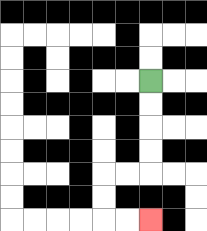{'start': '[6, 3]', 'end': '[6, 9]', 'path_directions': 'D,D,D,D,L,L,D,D,R,R', 'path_coordinates': '[[6, 3], [6, 4], [6, 5], [6, 6], [6, 7], [5, 7], [4, 7], [4, 8], [4, 9], [5, 9], [6, 9]]'}